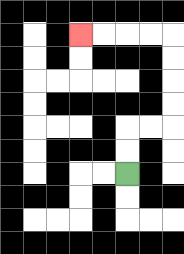{'start': '[5, 7]', 'end': '[3, 1]', 'path_directions': 'U,U,R,R,U,U,U,U,L,L,L,L', 'path_coordinates': '[[5, 7], [5, 6], [5, 5], [6, 5], [7, 5], [7, 4], [7, 3], [7, 2], [7, 1], [6, 1], [5, 1], [4, 1], [3, 1]]'}